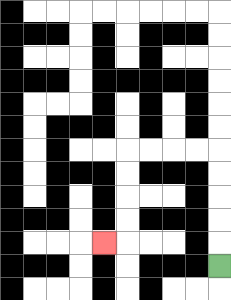{'start': '[9, 11]', 'end': '[4, 10]', 'path_directions': 'U,U,U,U,U,L,L,L,L,D,D,D,D,L', 'path_coordinates': '[[9, 11], [9, 10], [9, 9], [9, 8], [9, 7], [9, 6], [8, 6], [7, 6], [6, 6], [5, 6], [5, 7], [5, 8], [5, 9], [5, 10], [4, 10]]'}